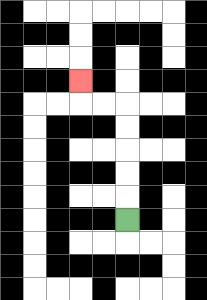{'start': '[5, 9]', 'end': '[3, 3]', 'path_directions': 'U,U,U,U,U,L,L,U', 'path_coordinates': '[[5, 9], [5, 8], [5, 7], [5, 6], [5, 5], [5, 4], [4, 4], [3, 4], [3, 3]]'}